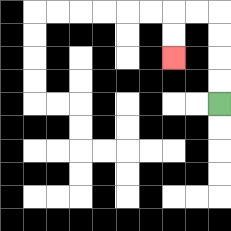{'start': '[9, 4]', 'end': '[7, 2]', 'path_directions': 'U,U,U,U,L,L,D,D', 'path_coordinates': '[[9, 4], [9, 3], [9, 2], [9, 1], [9, 0], [8, 0], [7, 0], [7, 1], [7, 2]]'}